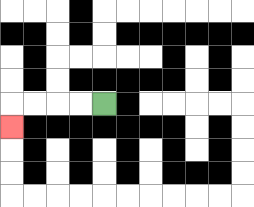{'start': '[4, 4]', 'end': '[0, 5]', 'path_directions': 'L,L,L,L,D', 'path_coordinates': '[[4, 4], [3, 4], [2, 4], [1, 4], [0, 4], [0, 5]]'}